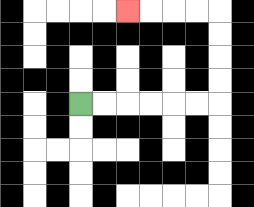{'start': '[3, 4]', 'end': '[5, 0]', 'path_directions': 'R,R,R,R,R,R,U,U,U,U,L,L,L,L', 'path_coordinates': '[[3, 4], [4, 4], [5, 4], [6, 4], [7, 4], [8, 4], [9, 4], [9, 3], [9, 2], [9, 1], [9, 0], [8, 0], [7, 0], [6, 0], [5, 0]]'}